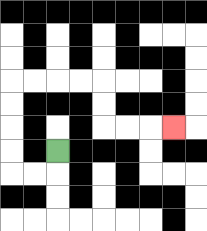{'start': '[2, 6]', 'end': '[7, 5]', 'path_directions': 'D,L,L,U,U,U,U,R,R,R,R,D,D,R,R,R', 'path_coordinates': '[[2, 6], [2, 7], [1, 7], [0, 7], [0, 6], [0, 5], [0, 4], [0, 3], [1, 3], [2, 3], [3, 3], [4, 3], [4, 4], [4, 5], [5, 5], [6, 5], [7, 5]]'}